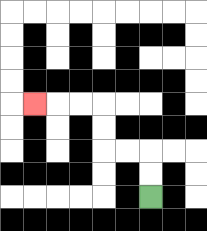{'start': '[6, 8]', 'end': '[1, 4]', 'path_directions': 'U,U,L,L,U,U,L,L,L', 'path_coordinates': '[[6, 8], [6, 7], [6, 6], [5, 6], [4, 6], [4, 5], [4, 4], [3, 4], [2, 4], [1, 4]]'}